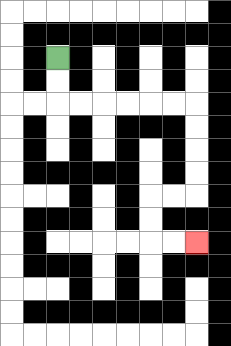{'start': '[2, 2]', 'end': '[8, 10]', 'path_directions': 'D,D,R,R,R,R,R,R,D,D,D,D,L,L,D,D,R,R', 'path_coordinates': '[[2, 2], [2, 3], [2, 4], [3, 4], [4, 4], [5, 4], [6, 4], [7, 4], [8, 4], [8, 5], [8, 6], [8, 7], [8, 8], [7, 8], [6, 8], [6, 9], [6, 10], [7, 10], [8, 10]]'}